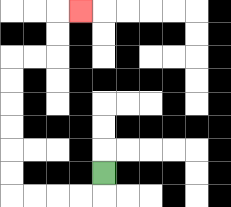{'start': '[4, 7]', 'end': '[3, 0]', 'path_directions': 'D,L,L,L,L,U,U,U,U,U,U,R,R,U,U,R', 'path_coordinates': '[[4, 7], [4, 8], [3, 8], [2, 8], [1, 8], [0, 8], [0, 7], [0, 6], [0, 5], [0, 4], [0, 3], [0, 2], [1, 2], [2, 2], [2, 1], [2, 0], [3, 0]]'}